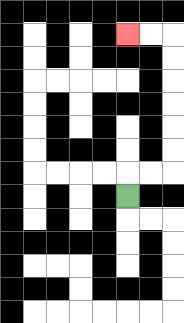{'start': '[5, 8]', 'end': '[5, 1]', 'path_directions': 'U,R,R,U,U,U,U,U,U,L,L', 'path_coordinates': '[[5, 8], [5, 7], [6, 7], [7, 7], [7, 6], [7, 5], [7, 4], [7, 3], [7, 2], [7, 1], [6, 1], [5, 1]]'}